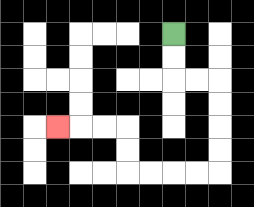{'start': '[7, 1]', 'end': '[2, 5]', 'path_directions': 'D,D,R,R,D,D,D,D,L,L,L,L,U,U,L,L,L', 'path_coordinates': '[[7, 1], [7, 2], [7, 3], [8, 3], [9, 3], [9, 4], [9, 5], [9, 6], [9, 7], [8, 7], [7, 7], [6, 7], [5, 7], [5, 6], [5, 5], [4, 5], [3, 5], [2, 5]]'}